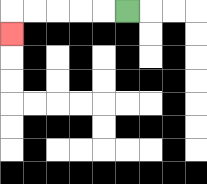{'start': '[5, 0]', 'end': '[0, 1]', 'path_directions': 'L,L,L,L,L,D', 'path_coordinates': '[[5, 0], [4, 0], [3, 0], [2, 0], [1, 0], [0, 0], [0, 1]]'}